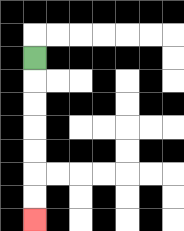{'start': '[1, 2]', 'end': '[1, 9]', 'path_directions': 'D,D,D,D,D,D,D', 'path_coordinates': '[[1, 2], [1, 3], [1, 4], [1, 5], [1, 6], [1, 7], [1, 8], [1, 9]]'}